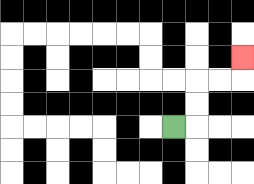{'start': '[7, 5]', 'end': '[10, 2]', 'path_directions': 'R,U,U,R,R,U', 'path_coordinates': '[[7, 5], [8, 5], [8, 4], [8, 3], [9, 3], [10, 3], [10, 2]]'}